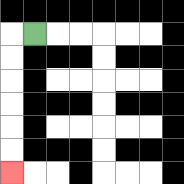{'start': '[1, 1]', 'end': '[0, 7]', 'path_directions': 'L,D,D,D,D,D,D', 'path_coordinates': '[[1, 1], [0, 1], [0, 2], [0, 3], [0, 4], [0, 5], [0, 6], [0, 7]]'}